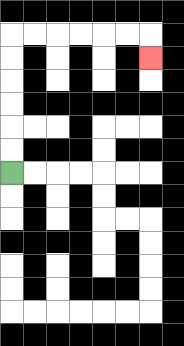{'start': '[0, 7]', 'end': '[6, 2]', 'path_directions': 'U,U,U,U,U,U,R,R,R,R,R,R,D', 'path_coordinates': '[[0, 7], [0, 6], [0, 5], [0, 4], [0, 3], [0, 2], [0, 1], [1, 1], [2, 1], [3, 1], [4, 1], [5, 1], [6, 1], [6, 2]]'}